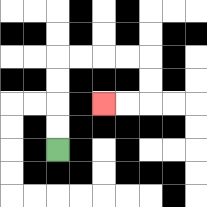{'start': '[2, 6]', 'end': '[4, 4]', 'path_directions': 'U,U,U,U,R,R,R,R,D,D,L,L', 'path_coordinates': '[[2, 6], [2, 5], [2, 4], [2, 3], [2, 2], [3, 2], [4, 2], [5, 2], [6, 2], [6, 3], [6, 4], [5, 4], [4, 4]]'}